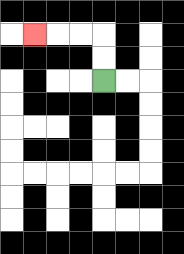{'start': '[4, 3]', 'end': '[1, 1]', 'path_directions': 'U,U,L,L,L', 'path_coordinates': '[[4, 3], [4, 2], [4, 1], [3, 1], [2, 1], [1, 1]]'}